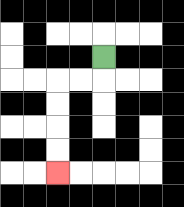{'start': '[4, 2]', 'end': '[2, 7]', 'path_directions': 'D,L,L,D,D,D,D', 'path_coordinates': '[[4, 2], [4, 3], [3, 3], [2, 3], [2, 4], [2, 5], [2, 6], [2, 7]]'}